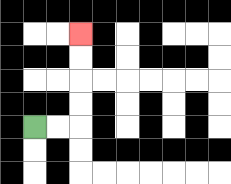{'start': '[1, 5]', 'end': '[3, 1]', 'path_directions': 'R,R,U,U,U,U', 'path_coordinates': '[[1, 5], [2, 5], [3, 5], [3, 4], [3, 3], [3, 2], [3, 1]]'}